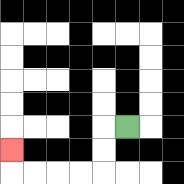{'start': '[5, 5]', 'end': '[0, 6]', 'path_directions': 'L,D,D,L,L,L,L,U', 'path_coordinates': '[[5, 5], [4, 5], [4, 6], [4, 7], [3, 7], [2, 7], [1, 7], [0, 7], [0, 6]]'}